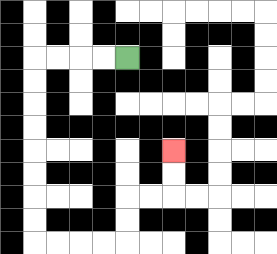{'start': '[5, 2]', 'end': '[7, 6]', 'path_directions': 'L,L,L,L,D,D,D,D,D,D,D,D,R,R,R,R,U,U,R,R,U,U', 'path_coordinates': '[[5, 2], [4, 2], [3, 2], [2, 2], [1, 2], [1, 3], [1, 4], [1, 5], [1, 6], [1, 7], [1, 8], [1, 9], [1, 10], [2, 10], [3, 10], [4, 10], [5, 10], [5, 9], [5, 8], [6, 8], [7, 8], [7, 7], [7, 6]]'}